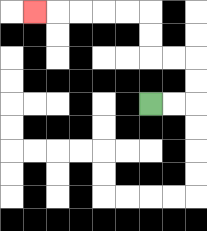{'start': '[6, 4]', 'end': '[1, 0]', 'path_directions': 'R,R,U,U,L,L,U,U,L,L,L,L,L', 'path_coordinates': '[[6, 4], [7, 4], [8, 4], [8, 3], [8, 2], [7, 2], [6, 2], [6, 1], [6, 0], [5, 0], [4, 0], [3, 0], [2, 0], [1, 0]]'}